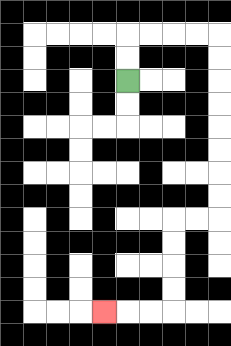{'start': '[5, 3]', 'end': '[4, 13]', 'path_directions': 'U,U,R,R,R,R,D,D,D,D,D,D,D,D,L,L,D,D,D,D,L,L,L', 'path_coordinates': '[[5, 3], [5, 2], [5, 1], [6, 1], [7, 1], [8, 1], [9, 1], [9, 2], [9, 3], [9, 4], [9, 5], [9, 6], [9, 7], [9, 8], [9, 9], [8, 9], [7, 9], [7, 10], [7, 11], [7, 12], [7, 13], [6, 13], [5, 13], [4, 13]]'}